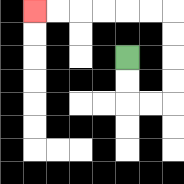{'start': '[5, 2]', 'end': '[1, 0]', 'path_directions': 'D,D,R,R,U,U,U,U,L,L,L,L,L,L', 'path_coordinates': '[[5, 2], [5, 3], [5, 4], [6, 4], [7, 4], [7, 3], [7, 2], [7, 1], [7, 0], [6, 0], [5, 0], [4, 0], [3, 0], [2, 0], [1, 0]]'}